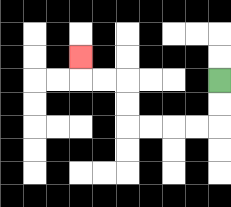{'start': '[9, 3]', 'end': '[3, 2]', 'path_directions': 'D,D,L,L,L,L,U,U,L,L,U', 'path_coordinates': '[[9, 3], [9, 4], [9, 5], [8, 5], [7, 5], [6, 5], [5, 5], [5, 4], [5, 3], [4, 3], [3, 3], [3, 2]]'}